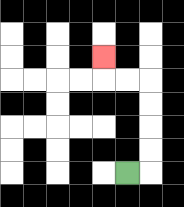{'start': '[5, 7]', 'end': '[4, 2]', 'path_directions': 'R,U,U,U,U,L,L,U', 'path_coordinates': '[[5, 7], [6, 7], [6, 6], [6, 5], [6, 4], [6, 3], [5, 3], [4, 3], [4, 2]]'}